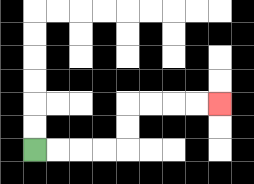{'start': '[1, 6]', 'end': '[9, 4]', 'path_directions': 'R,R,R,R,U,U,R,R,R,R', 'path_coordinates': '[[1, 6], [2, 6], [3, 6], [4, 6], [5, 6], [5, 5], [5, 4], [6, 4], [7, 4], [8, 4], [9, 4]]'}